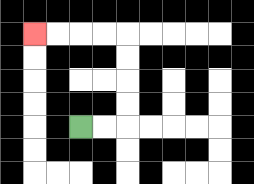{'start': '[3, 5]', 'end': '[1, 1]', 'path_directions': 'R,R,U,U,U,U,L,L,L,L', 'path_coordinates': '[[3, 5], [4, 5], [5, 5], [5, 4], [5, 3], [5, 2], [5, 1], [4, 1], [3, 1], [2, 1], [1, 1]]'}